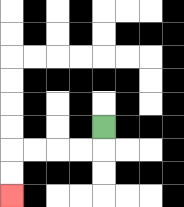{'start': '[4, 5]', 'end': '[0, 8]', 'path_directions': 'D,L,L,L,L,D,D', 'path_coordinates': '[[4, 5], [4, 6], [3, 6], [2, 6], [1, 6], [0, 6], [0, 7], [0, 8]]'}